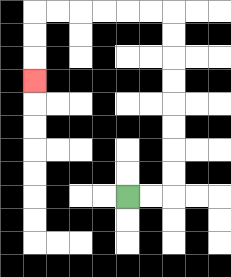{'start': '[5, 8]', 'end': '[1, 3]', 'path_directions': 'R,R,U,U,U,U,U,U,U,U,L,L,L,L,L,L,D,D,D', 'path_coordinates': '[[5, 8], [6, 8], [7, 8], [7, 7], [7, 6], [7, 5], [7, 4], [7, 3], [7, 2], [7, 1], [7, 0], [6, 0], [5, 0], [4, 0], [3, 0], [2, 0], [1, 0], [1, 1], [1, 2], [1, 3]]'}